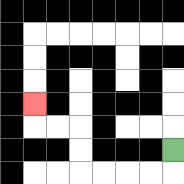{'start': '[7, 6]', 'end': '[1, 4]', 'path_directions': 'D,L,L,L,L,U,U,L,L,U', 'path_coordinates': '[[7, 6], [7, 7], [6, 7], [5, 7], [4, 7], [3, 7], [3, 6], [3, 5], [2, 5], [1, 5], [1, 4]]'}